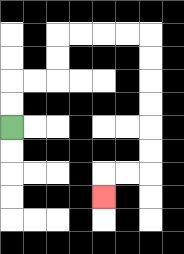{'start': '[0, 5]', 'end': '[4, 8]', 'path_directions': 'U,U,R,R,U,U,R,R,R,R,D,D,D,D,D,D,L,L,D', 'path_coordinates': '[[0, 5], [0, 4], [0, 3], [1, 3], [2, 3], [2, 2], [2, 1], [3, 1], [4, 1], [5, 1], [6, 1], [6, 2], [6, 3], [6, 4], [6, 5], [6, 6], [6, 7], [5, 7], [4, 7], [4, 8]]'}